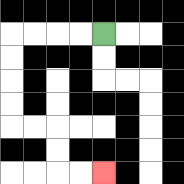{'start': '[4, 1]', 'end': '[4, 7]', 'path_directions': 'L,L,L,L,D,D,D,D,R,R,D,D,R,R', 'path_coordinates': '[[4, 1], [3, 1], [2, 1], [1, 1], [0, 1], [0, 2], [0, 3], [0, 4], [0, 5], [1, 5], [2, 5], [2, 6], [2, 7], [3, 7], [4, 7]]'}